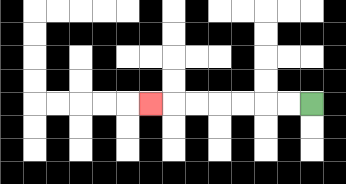{'start': '[13, 4]', 'end': '[6, 4]', 'path_directions': 'L,L,L,L,L,L,L', 'path_coordinates': '[[13, 4], [12, 4], [11, 4], [10, 4], [9, 4], [8, 4], [7, 4], [6, 4]]'}